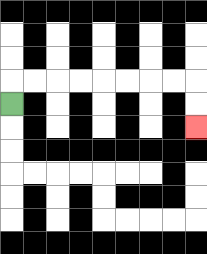{'start': '[0, 4]', 'end': '[8, 5]', 'path_directions': 'U,R,R,R,R,R,R,R,R,D,D', 'path_coordinates': '[[0, 4], [0, 3], [1, 3], [2, 3], [3, 3], [4, 3], [5, 3], [6, 3], [7, 3], [8, 3], [8, 4], [8, 5]]'}